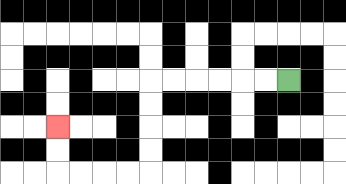{'start': '[12, 3]', 'end': '[2, 5]', 'path_directions': 'L,L,L,L,L,L,D,D,D,D,L,L,L,L,U,U', 'path_coordinates': '[[12, 3], [11, 3], [10, 3], [9, 3], [8, 3], [7, 3], [6, 3], [6, 4], [6, 5], [6, 6], [6, 7], [5, 7], [4, 7], [3, 7], [2, 7], [2, 6], [2, 5]]'}